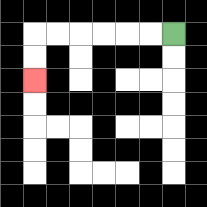{'start': '[7, 1]', 'end': '[1, 3]', 'path_directions': 'L,L,L,L,L,L,D,D', 'path_coordinates': '[[7, 1], [6, 1], [5, 1], [4, 1], [3, 1], [2, 1], [1, 1], [1, 2], [1, 3]]'}